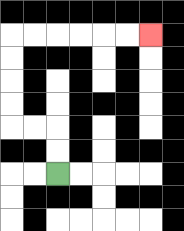{'start': '[2, 7]', 'end': '[6, 1]', 'path_directions': 'U,U,L,L,U,U,U,U,R,R,R,R,R,R', 'path_coordinates': '[[2, 7], [2, 6], [2, 5], [1, 5], [0, 5], [0, 4], [0, 3], [0, 2], [0, 1], [1, 1], [2, 1], [3, 1], [4, 1], [5, 1], [6, 1]]'}